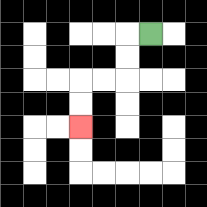{'start': '[6, 1]', 'end': '[3, 5]', 'path_directions': 'L,D,D,L,L,D,D', 'path_coordinates': '[[6, 1], [5, 1], [5, 2], [5, 3], [4, 3], [3, 3], [3, 4], [3, 5]]'}